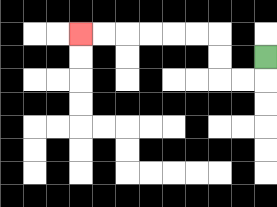{'start': '[11, 2]', 'end': '[3, 1]', 'path_directions': 'D,L,L,U,U,L,L,L,L,L,L', 'path_coordinates': '[[11, 2], [11, 3], [10, 3], [9, 3], [9, 2], [9, 1], [8, 1], [7, 1], [6, 1], [5, 1], [4, 1], [3, 1]]'}